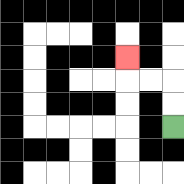{'start': '[7, 5]', 'end': '[5, 2]', 'path_directions': 'U,U,L,L,U', 'path_coordinates': '[[7, 5], [7, 4], [7, 3], [6, 3], [5, 3], [5, 2]]'}